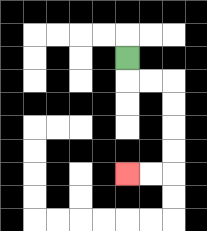{'start': '[5, 2]', 'end': '[5, 7]', 'path_directions': 'D,R,R,D,D,D,D,L,L', 'path_coordinates': '[[5, 2], [5, 3], [6, 3], [7, 3], [7, 4], [7, 5], [7, 6], [7, 7], [6, 7], [5, 7]]'}